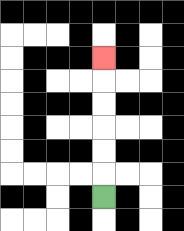{'start': '[4, 8]', 'end': '[4, 2]', 'path_directions': 'U,U,U,U,U,U', 'path_coordinates': '[[4, 8], [4, 7], [4, 6], [4, 5], [4, 4], [4, 3], [4, 2]]'}